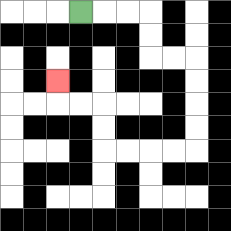{'start': '[3, 0]', 'end': '[2, 3]', 'path_directions': 'R,R,R,D,D,R,R,D,D,D,D,L,L,L,L,U,U,L,L,U', 'path_coordinates': '[[3, 0], [4, 0], [5, 0], [6, 0], [6, 1], [6, 2], [7, 2], [8, 2], [8, 3], [8, 4], [8, 5], [8, 6], [7, 6], [6, 6], [5, 6], [4, 6], [4, 5], [4, 4], [3, 4], [2, 4], [2, 3]]'}